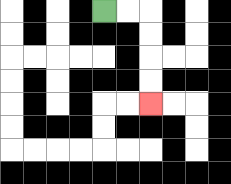{'start': '[4, 0]', 'end': '[6, 4]', 'path_directions': 'R,R,D,D,D,D', 'path_coordinates': '[[4, 0], [5, 0], [6, 0], [6, 1], [6, 2], [6, 3], [6, 4]]'}